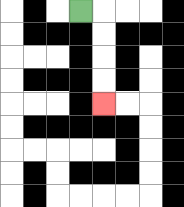{'start': '[3, 0]', 'end': '[4, 4]', 'path_directions': 'R,D,D,D,D', 'path_coordinates': '[[3, 0], [4, 0], [4, 1], [4, 2], [4, 3], [4, 4]]'}